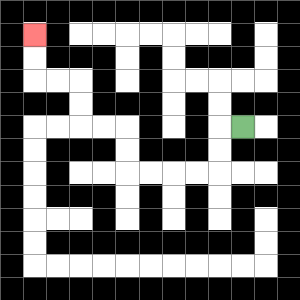{'start': '[10, 5]', 'end': '[1, 1]', 'path_directions': 'L,D,D,L,L,L,L,U,U,L,L,U,U,L,L,U,U', 'path_coordinates': '[[10, 5], [9, 5], [9, 6], [9, 7], [8, 7], [7, 7], [6, 7], [5, 7], [5, 6], [5, 5], [4, 5], [3, 5], [3, 4], [3, 3], [2, 3], [1, 3], [1, 2], [1, 1]]'}